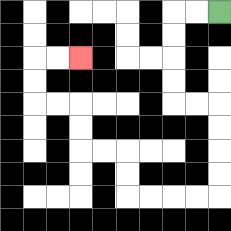{'start': '[9, 0]', 'end': '[3, 2]', 'path_directions': 'L,L,D,D,D,D,R,R,D,D,D,D,L,L,L,L,U,U,L,L,U,U,L,L,U,U,R,R', 'path_coordinates': '[[9, 0], [8, 0], [7, 0], [7, 1], [7, 2], [7, 3], [7, 4], [8, 4], [9, 4], [9, 5], [9, 6], [9, 7], [9, 8], [8, 8], [7, 8], [6, 8], [5, 8], [5, 7], [5, 6], [4, 6], [3, 6], [3, 5], [3, 4], [2, 4], [1, 4], [1, 3], [1, 2], [2, 2], [3, 2]]'}